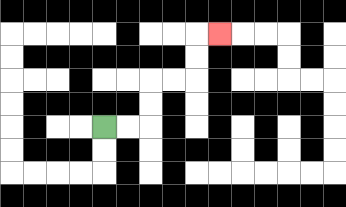{'start': '[4, 5]', 'end': '[9, 1]', 'path_directions': 'R,R,U,U,R,R,U,U,R', 'path_coordinates': '[[4, 5], [5, 5], [6, 5], [6, 4], [6, 3], [7, 3], [8, 3], [8, 2], [8, 1], [9, 1]]'}